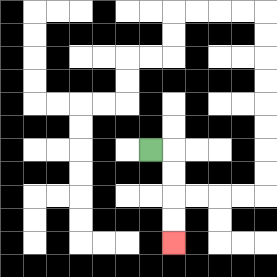{'start': '[6, 6]', 'end': '[7, 10]', 'path_directions': 'R,D,D,D,D', 'path_coordinates': '[[6, 6], [7, 6], [7, 7], [7, 8], [7, 9], [7, 10]]'}